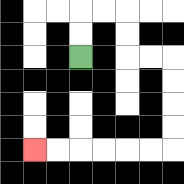{'start': '[3, 2]', 'end': '[1, 6]', 'path_directions': 'U,U,R,R,D,D,R,R,D,D,D,D,L,L,L,L,L,L', 'path_coordinates': '[[3, 2], [3, 1], [3, 0], [4, 0], [5, 0], [5, 1], [5, 2], [6, 2], [7, 2], [7, 3], [7, 4], [7, 5], [7, 6], [6, 6], [5, 6], [4, 6], [3, 6], [2, 6], [1, 6]]'}